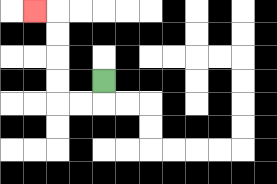{'start': '[4, 3]', 'end': '[1, 0]', 'path_directions': 'D,L,L,U,U,U,U,L', 'path_coordinates': '[[4, 3], [4, 4], [3, 4], [2, 4], [2, 3], [2, 2], [2, 1], [2, 0], [1, 0]]'}